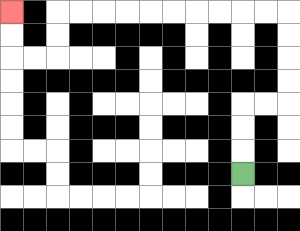{'start': '[10, 7]', 'end': '[0, 0]', 'path_directions': 'U,U,U,R,R,U,U,U,U,L,L,L,L,L,L,L,L,L,L,D,D,L,L,U,U', 'path_coordinates': '[[10, 7], [10, 6], [10, 5], [10, 4], [11, 4], [12, 4], [12, 3], [12, 2], [12, 1], [12, 0], [11, 0], [10, 0], [9, 0], [8, 0], [7, 0], [6, 0], [5, 0], [4, 0], [3, 0], [2, 0], [2, 1], [2, 2], [1, 2], [0, 2], [0, 1], [0, 0]]'}